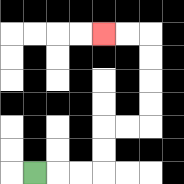{'start': '[1, 7]', 'end': '[4, 1]', 'path_directions': 'R,R,R,U,U,R,R,U,U,U,U,L,L', 'path_coordinates': '[[1, 7], [2, 7], [3, 7], [4, 7], [4, 6], [4, 5], [5, 5], [6, 5], [6, 4], [6, 3], [6, 2], [6, 1], [5, 1], [4, 1]]'}